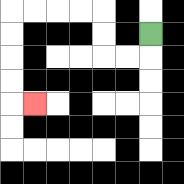{'start': '[6, 1]', 'end': '[1, 4]', 'path_directions': 'D,L,L,U,U,L,L,L,L,D,D,D,D,R', 'path_coordinates': '[[6, 1], [6, 2], [5, 2], [4, 2], [4, 1], [4, 0], [3, 0], [2, 0], [1, 0], [0, 0], [0, 1], [0, 2], [0, 3], [0, 4], [1, 4]]'}